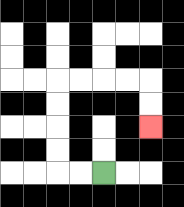{'start': '[4, 7]', 'end': '[6, 5]', 'path_directions': 'L,L,U,U,U,U,R,R,R,R,D,D', 'path_coordinates': '[[4, 7], [3, 7], [2, 7], [2, 6], [2, 5], [2, 4], [2, 3], [3, 3], [4, 3], [5, 3], [6, 3], [6, 4], [6, 5]]'}